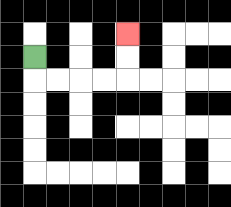{'start': '[1, 2]', 'end': '[5, 1]', 'path_directions': 'D,R,R,R,R,U,U', 'path_coordinates': '[[1, 2], [1, 3], [2, 3], [3, 3], [4, 3], [5, 3], [5, 2], [5, 1]]'}